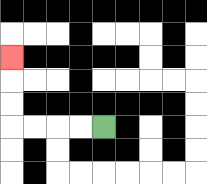{'start': '[4, 5]', 'end': '[0, 2]', 'path_directions': 'L,L,L,L,U,U,U', 'path_coordinates': '[[4, 5], [3, 5], [2, 5], [1, 5], [0, 5], [0, 4], [0, 3], [0, 2]]'}